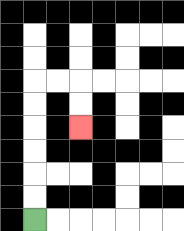{'start': '[1, 9]', 'end': '[3, 5]', 'path_directions': 'U,U,U,U,U,U,R,R,D,D', 'path_coordinates': '[[1, 9], [1, 8], [1, 7], [1, 6], [1, 5], [1, 4], [1, 3], [2, 3], [3, 3], [3, 4], [3, 5]]'}